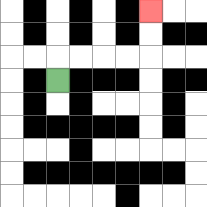{'start': '[2, 3]', 'end': '[6, 0]', 'path_directions': 'U,R,R,R,R,U,U', 'path_coordinates': '[[2, 3], [2, 2], [3, 2], [4, 2], [5, 2], [6, 2], [6, 1], [6, 0]]'}